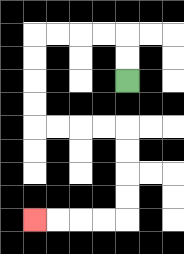{'start': '[5, 3]', 'end': '[1, 9]', 'path_directions': 'U,U,L,L,L,L,D,D,D,D,R,R,R,R,D,D,D,D,L,L,L,L', 'path_coordinates': '[[5, 3], [5, 2], [5, 1], [4, 1], [3, 1], [2, 1], [1, 1], [1, 2], [1, 3], [1, 4], [1, 5], [2, 5], [3, 5], [4, 5], [5, 5], [5, 6], [5, 7], [5, 8], [5, 9], [4, 9], [3, 9], [2, 9], [1, 9]]'}